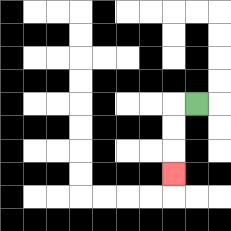{'start': '[8, 4]', 'end': '[7, 7]', 'path_directions': 'L,D,D,D', 'path_coordinates': '[[8, 4], [7, 4], [7, 5], [7, 6], [7, 7]]'}